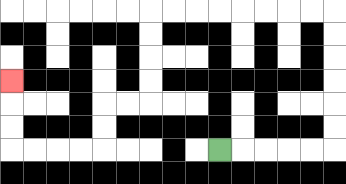{'start': '[9, 6]', 'end': '[0, 3]', 'path_directions': 'R,R,R,R,R,U,U,U,U,U,U,L,L,L,L,L,L,L,L,D,D,D,D,L,L,D,D,L,L,L,L,U,U,U', 'path_coordinates': '[[9, 6], [10, 6], [11, 6], [12, 6], [13, 6], [14, 6], [14, 5], [14, 4], [14, 3], [14, 2], [14, 1], [14, 0], [13, 0], [12, 0], [11, 0], [10, 0], [9, 0], [8, 0], [7, 0], [6, 0], [6, 1], [6, 2], [6, 3], [6, 4], [5, 4], [4, 4], [4, 5], [4, 6], [3, 6], [2, 6], [1, 6], [0, 6], [0, 5], [0, 4], [0, 3]]'}